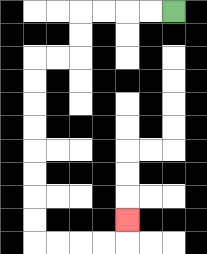{'start': '[7, 0]', 'end': '[5, 9]', 'path_directions': 'L,L,L,L,D,D,L,L,D,D,D,D,D,D,D,D,R,R,R,R,U', 'path_coordinates': '[[7, 0], [6, 0], [5, 0], [4, 0], [3, 0], [3, 1], [3, 2], [2, 2], [1, 2], [1, 3], [1, 4], [1, 5], [1, 6], [1, 7], [1, 8], [1, 9], [1, 10], [2, 10], [3, 10], [4, 10], [5, 10], [5, 9]]'}